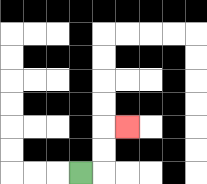{'start': '[3, 7]', 'end': '[5, 5]', 'path_directions': 'R,U,U,R', 'path_coordinates': '[[3, 7], [4, 7], [4, 6], [4, 5], [5, 5]]'}